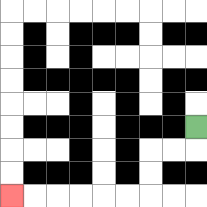{'start': '[8, 5]', 'end': '[0, 8]', 'path_directions': 'D,L,L,D,D,L,L,L,L,L,L', 'path_coordinates': '[[8, 5], [8, 6], [7, 6], [6, 6], [6, 7], [6, 8], [5, 8], [4, 8], [3, 8], [2, 8], [1, 8], [0, 8]]'}